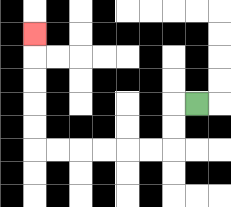{'start': '[8, 4]', 'end': '[1, 1]', 'path_directions': 'L,D,D,L,L,L,L,L,L,U,U,U,U,U', 'path_coordinates': '[[8, 4], [7, 4], [7, 5], [7, 6], [6, 6], [5, 6], [4, 6], [3, 6], [2, 6], [1, 6], [1, 5], [1, 4], [1, 3], [1, 2], [1, 1]]'}